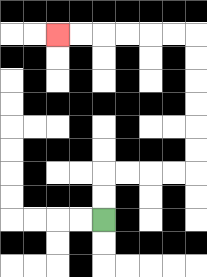{'start': '[4, 9]', 'end': '[2, 1]', 'path_directions': 'U,U,R,R,R,R,U,U,U,U,U,U,L,L,L,L,L,L', 'path_coordinates': '[[4, 9], [4, 8], [4, 7], [5, 7], [6, 7], [7, 7], [8, 7], [8, 6], [8, 5], [8, 4], [8, 3], [8, 2], [8, 1], [7, 1], [6, 1], [5, 1], [4, 1], [3, 1], [2, 1]]'}